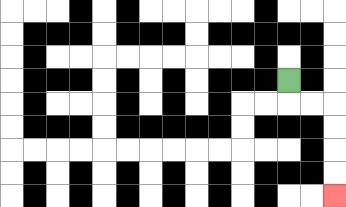{'start': '[12, 3]', 'end': '[14, 8]', 'path_directions': 'D,R,R,D,D,D,D', 'path_coordinates': '[[12, 3], [12, 4], [13, 4], [14, 4], [14, 5], [14, 6], [14, 7], [14, 8]]'}